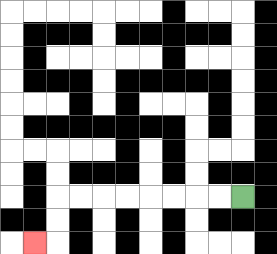{'start': '[10, 8]', 'end': '[1, 10]', 'path_directions': 'L,L,L,L,L,L,L,L,D,D,L', 'path_coordinates': '[[10, 8], [9, 8], [8, 8], [7, 8], [6, 8], [5, 8], [4, 8], [3, 8], [2, 8], [2, 9], [2, 10], [1, 10]]'}